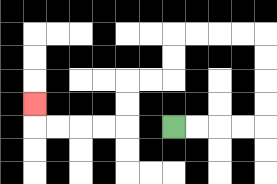{'start': '[7, 5]', 'end': '[1, 4]', 'path_directions': 'R,R,R,R,U,U,U,U,L,L,L,L,D,D,L,L,D,D,L,L,L,L,U', 'path_coordinates': '[[7, 5], [8, 5], [9, 5], [10, 5], [11, 5], [11, 4], [11, 3], [11, 2], [11, 1], [10, 1], [9, 1], [8, 1], [7, 1], [7, 2], [7, 3], [6, 3], [5, 3], [5, 4], [5, 5], [4, 5], [3, 5], [2, 5], [1, 5], [1, 4]]'}